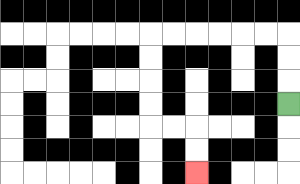{'start': '[12, 4]', 'end': '[8, 7]', 'path_directions': 'U,U,U,L,L,L,L,L,L,D,D,D,D,R,R,D,D', 'path_coordinates': '[[12, 4], [12, 3], [12, 2], [12, 1], [11, 1], [10, 1], [9, 1], [8, 1], [7, 1], [6, 1], [6, 2], [6, 3], [6, 4], [6, 5], [7, 5], [8, 5], [8, 6], [8, 7]]'}